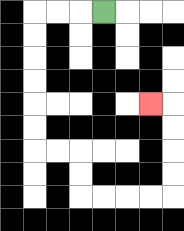{'start': '[4, 0]', 'end': '[6, 4]', 'path_directions': 'L,L,L,D,D,D,D,D,D,R,R,D,D,R,R,R,R,U,U,U,U,L', 'path_coordinates': '[[4, 0], [3, 0], [2, 0], [1, 0], [1, 1], [1, 2], [1, 3], [1, 4], [1, 5], [1, 6], [2, 6], [3, 6], [3, 7], [3, 8], [4, 8], [5, 8], [6, 8], [7, 8], [7, 7], [7, 6], [7, 5], [7, 4], [6, 4]]'}